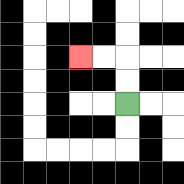{'start': '[5, 4]', 'end': '[3, 2]', 'path_directions': 'U,U,L,L', 'path_coordinates': '[[5, 4], [5, 3], [5, 2], [4, 2], [3, 2]]'}